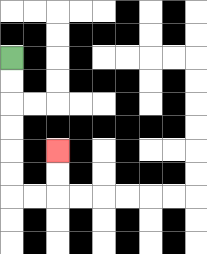{'start': '[0, 2]', 'end': '[2, 6]', 'path_directions': 'D,D,D,D,D,D,R,R,U,U', 'path_coordinates': '[[0, 2], [0, 3], [0, 4], [0, 5], [0, 6], [0, 7], [0, 8], [1, 8], [2, 8], [2, 7], [2, 6]]'}